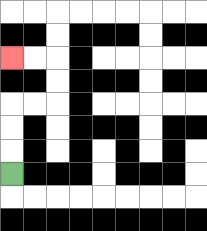{'start': '[0, 7]', 'end': '[0, 2]', 'path_directions': 'U,U,U,R,R,U,U,L,L', 'path_coordinates': '[[0, 7], [0, 6], [0, 5], [0, 4], [1, 4], [2, 4], [2, 3], [2, 2], [1, 2], [0, 2]]'}